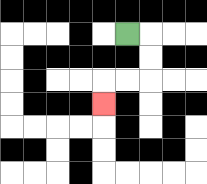{'start': '[5, 1]', 'end': '[4, 4]', 'path_directions': 'R,D,D,L,L,D', 'path_coordinates': '[[5, 1], [6, 1], [6, 2], [6, 3], [5, 3], [4, 3], [4, 4]]'}